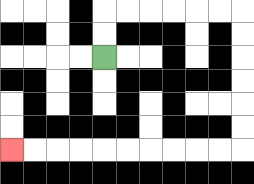{'start': '[4, 2]', 'end': '[0, 6]', 'path_directions': 'U,U,R,R,R,R,R,R,D,D,D,D,D,D,L,L,L,L,L,L,L,L,L,L', 'path_coordinates': '[[4, 2], [4, 1], [4, 0], [5, 0], [6, 0], [7, 0], [8, 0], [9, 0], [10, 0], [10, 1], [10, 2], [10, 3], [10, 4], [10, 5], [10, 6], [9, 6], [8, 6], [7, 6], [6, 6], [5, 6], [4, 6], [3, 6], [2, 6], [1, 6], [0, 6]]'}